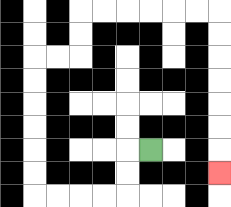{'start': '[6, 6]', 'end': '[9, 7]', 'path_directions': 'L,D,D,L,L,L,L,U,U,U,U,U,U,R,R,U,U,R,R,R,R,R,R,D,D,D,D,D,D,D', 'path_coordinates': '[[6, 6], [5, 6], [5, 7], [5, 8], [4, 8], [3, 8], [2, 8], [1, 8], [1, 7], [1, 6], [1, 5], [1, 4], [1, 3], [1, 2], [2, 2], [3, 2], [3, 1], [3, 0], [4, 0], [5, 0], [6, 0], [7, 0], [8, 0], [9, 0], [9, 1], [9, 2], [9, 3], [9, 4], [9, 5], [9, 6], [9, 7]]'}